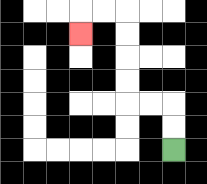{'start': '[7, 6]', 'end': '[3, 1]', 'path_directions': 'U,U,L,L,U,U,U,U,L,L,D', 'path_coordinates': '[[7, 6], [7, 5], [7, 4], [6, 4], [5, 4], [5, 3], [5, 2], [5, 1], [5, 0], [4, 0], [3, 0], [3, 1]]'}